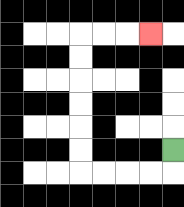{'start': '[7, 6]', 'end': '[6, 1]', 'path_directions': 'D,L,L,L,L,U,U,U,U,U,U,R,R,R', 'path_coordinates': '[[7, 6], [7, 7], [6, 7], [5, 7], [4, 7], [3, 7], [3, 6], [3, 5], [3, 4], [3, 3], [3, 2], [3, 1], [4, 1], [5, 1], [6, 1]]'}